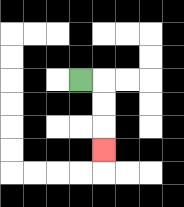{'start': '[3, 3]', 'end': '[4, 6]', 'path_directions': 'R,D,D,D', 'path_coordinates': '[[3, 3], [4, 3], [4, 4], [4, 5], [4, 6]]'}